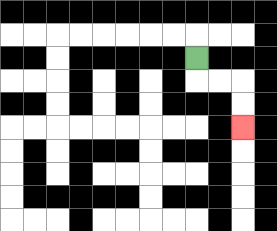{'start': '[8, 2]', 'end': '[10, 5]', 'path_directions': 'D,R,R,D,D', 'path_coordinates': '[[8, 2], [8, 3], [9, 3], [10, 3], [10, 4], [10, 5]]'}